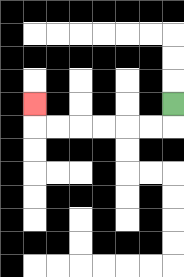{'start': '[7, 4]', 'end': '[1, 4]', 'path_directions': 'D,L,L,L,L,L,L,U', 'path_coordinates': '[[7, 4], [7, 5], [6, 5], [5, 5], [4, 5], [3, 5], [2, 5], [1, 5], [1, 4]]'}